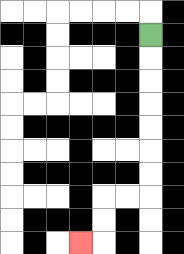{'start': '[6, 1]', 'end': '[3, 10]', 'path_directions': 'D,D,D,D,D,D,D,L,L,D,D,L', 'path_coordinates': '[[6, 1], [6, 2], [6, 3], [6, 4], [6, 5], [6, 6], [6, 7], [6, 8], [5, 8], [4, 8], [4, 9], [4, 10], [3, 10]]'}